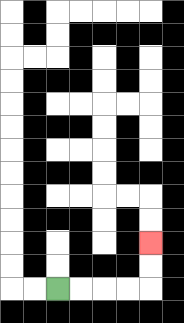{'start': '[2, 12]', 'end': '[6, 10]', 'path_directions': 'R,R,R,R,U,U', 'path_coordinates': '[[2, 12], [3, 12], [4, 12], [5, 12], [6, 12], [6, 11], [6, 10]]'}